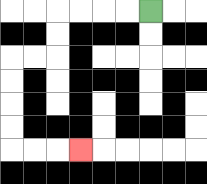{'start': '[6, 0]', 'end': '[3, 6]', 'path_directions': 'L,L,L,L,D,D,L,L,D,D,D,D,R,R,R', 'path_coordinates': '[[6, 0], [5, 0], [4, 0], [3, 0], [2, 0], [2, 1], [2, 2], [1, 2], [0, 2], [0, 3], [0, 4], [0, 5], [0, 6], [1, 6], [2, 6], [3, 6]]'}